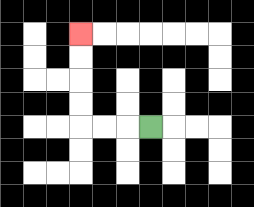{'start': '[6, 5]', 'end': '[3, 1]', 'path_directions': 'L,L,L,U,U,U,U', 'path_coordinates': '[[6, 5], [5, 5], [4, 5], [3, 5], [3, 4], [3, 3], [3, 2], [3, 1]]'}